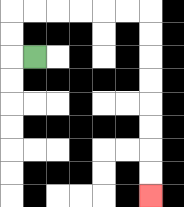{'start': '[1, 2]', 'end': '[6, 8]', 'path_directions': 'L,U,U,R,R,R,R,R,R,D,D,D,D,D,D,D,D', 'path_coordinates': '[[1, 2], [0, 2], [0, 1], [0, 0], [1, 0], [2, 0], [3, 0], [4, 0], [5, 0], [6, 0], [6, 1], [6, 2], [6, 3], [6, 4], [6, 5], [6, 6], [6, 7], [6, 8]]'}